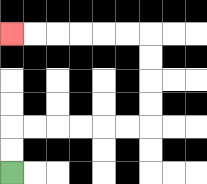{'start': '[0, 7]', 'end': '[0, 1]', 'path_directions': 'U,U,R,R,R,R,R,R,U,U,U,U,L,L,L,L,L,L', 'path_coordinates': '[[0, 7], [0, 6], [0, 5], [1, 5], [2, 5], [3, 5], [4, 5], [5, 5], [6, 5], [6, 4], [6, 3], [6, 2], [6, 1], [5, 1], [4, 1], [3, 1], [2, 1], [1, 1], [0, 1]]'}